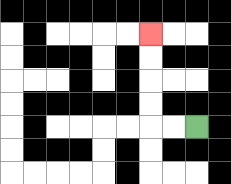{'start': '[8, 5]', 'end': '[6, 1]', 'path_directions': 'L,L,U,U,U,U', 'path_coordinates': '[[8, 5], [7, 5], [6, 5], [6, 4], [6, 3], [6, 2], [6, 1]]'}